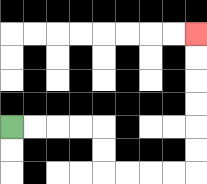{'start': '[0, 5]', 'end': '[8, 1]', 'path_directions': 'R,R,R,R,D,D,R,R,R,R,U,U,U,U,U,U', 'path_coordinates': '[[0, 5], [1, 5], [2, 5], [3, 5], [4, 5], [4, 6], [4, 7], [5, 7], [6, 7], [7, 7], [8, 7], [8, 6], [8, 5], [8, 4], [8, 3], [8, 2], [8, 1]]'}